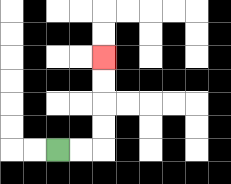{'start': '[2, 6]', 'end': '[4, 2]', 'path_directions': 'R,R,U,U,U,U', 'path_coordinates': '[[2, 6], [3, 6], [4, 6], [4, 5], [4, 4], [4, 3], [4, 2]]'}